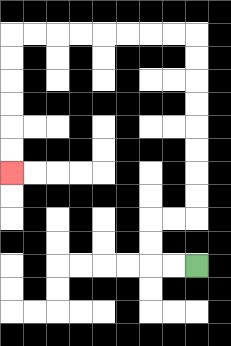{'start': '[8, 11]', 'end': '[0, 7]', 'path_directions': 'L,L,U,U,R,R,U,U,U,U,U,U,U,U,L,L,L,L,L,L,L,L,D,D,D,D,D,D', 'path_coordinates': '[[8, 11], [7, 11], [6, 11], [6, 10], [6, 9], [7, 9], [8, 9], [8, 8], [8, 7], [8, 6], [8, 5], [8, 4], [8, 3], [8, 2], [8, 1], [7, 1], [6, 1], [5, 1], [4, 1], [3, 1], [2, 1], [1, 1], [0, 1], [0, 2], [0, 3], [0, 4], [0, 5], [0, 6], [0, 7]]'}